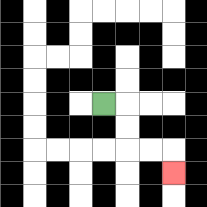{'start': '[4, 4]', 'end': '[7, 7]', 'path_directions': 'R,D,D,R,R,D', 'path_coordinates': '[[4, 4], [5, 4], [5, 5], [5, 6], [6, 6], [7, 6], [7, 7]]'}